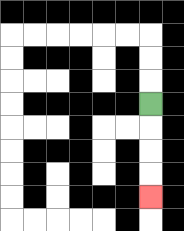{'start': '[6, 4]', 'end': '[6, 8]', 'path_directions': 'D,D,D,D', 'path_coordinates': '[[6, 4], [6, 5], [6, 6], [6, 7], [6, 8]]'}